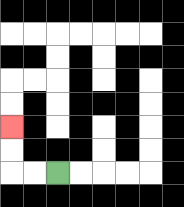{'start': '[2, 7]', 'end': '[0, 5]', 'path_directions': 'L,L,U,U', 'path_coordinates': '[[2, 7], [1, 7], [0, 7], [0, 6], [0, 5]]'}